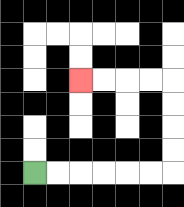{'start': '[1, 7]', 'end': '[3, 3]', 'path_directions': 'R,R,R,R,R,R,U,U,U,U,L,L,L,L', 'path_coordinates': '[[1, 7], [2, 7], [3, 7], [4, 7], [5, 7], [6, 7], [7, 7], [7, 6], [7, 5], [7, 4], [7, 3], [6, 3], [5, 3], [4, 3], [3, 3]]'}